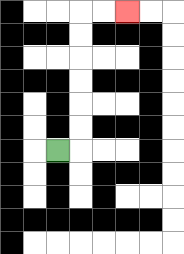{'start': '[2, 6]', 'end': '[5, 0]', 'path_directions': 'R,U,U,U,U,U,U,R,R', 'path_coordinates': '[[2, 6], [3, 6], [3, 5], [3, 4], [3, 3], [3, 2], [3, 1], [3, 0], [4, 0], [5, 0]]'}